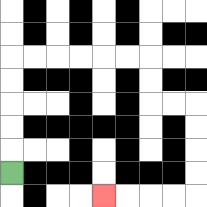{'start': '[0, 7]', 'end': '[4, 8]', 'path_directions': 'U,U,U,U,U,R,R,R,R,R,R,D,D,R,R,D,D,D,D,L,L,L,L', 'path_coordinates': '[[0, 7], [0, 6], [0, 5], [0, 4], [0, 3], [0, 2], [1, 2], [2, 2], [3, 2], [4, 2], [5, 2], [6, 2], [6, 3], [6, 4], [7, 4], [8, 4], [8, 5], [8, 6], [8, 7], [8, 8], [7, 8], [6, 8], [5, 8], [4, 8]]'}